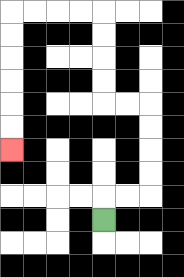{'start': '[4, 9]', 'end': '[0, 6]', 'path_directions': 'U,R,R,U,U,U,U,L,L,U,U,U,U,L,L,L,L,D,D,D,D,D,D', 'path_coordinates': '[[4, 9], [4, 8], [5, 8], [6, 8], [6, 7], [6, 6], [6, 5], [6, 4], [5, 4], [4, 4], [4, 3], [4, 2], [4, 1], [4, 0], [3, 0], [2, 0], [1, 0], [0, 0], [0, 1], [0, 2], [0, 3], [0, 4], [0, 5], [0, 6]]'}